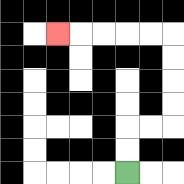{'start': '[5, 7]', 'end': '[2, 1]', 'path_directions': 'U,U,R,R,U,U,U,U,L,L,L,L,L', 'path_coordinates': '[[5, 7], [5, 6], [5, 5], [6, 5], [7, 5], [7, 4], [7, 3], [7, 2], [7, 1], [6, 1], [5, 1], [4, 1], [3, 1], [2, 1]]'}